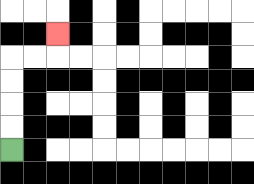{'start': '[0, 6]', 'end': '[2, 1]', 'path_directions': 'U,U,U,U,R,R,U', 'path_coordinates': '[[0, 6], [0, 5], [0, 4], [0, 3], [0, 2], [1, 2], [2, 2], [2, 1]]'}